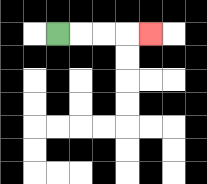{'start': '[2, 1]', 'end': '[6, 1]', 'path_directions': 'R,R,R,R', 'path_coordinates': '[[2, 1], [3, 1], [4, 1], [5, 1], [6, 1]]'}